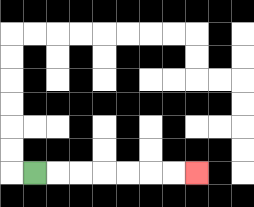{'start': '[1, 7]', 'end': '[8, 7]', 'path_directions': 'R,R,R,R,R,R,R', 'path_coordinates': '[[1, 7], [2, 7], [3, 7], [4, 7], [5, 7], [6, 7], [7, 7], [8, 7]]'}